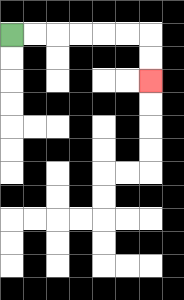{'start': '[0, 1]', 'end': '[6, 3]', 'path_directions': 'R,R,R,R,R,R,D,D', 'path_coordinates': '[[0, 1], [1, 1], [2, 1], [3, 1], [4, 1], [5, 1], [6, 1], [6, 2], [6, 3]]'}